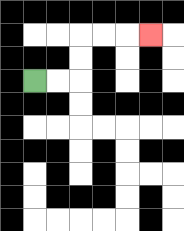{'start': '[1, 3]', 'end': '[6, 1]', 'path_directions': 'R,R,U,U,R,R,R', 'path_coordinates': '[[1, 3], [2, 3], [3, 3], [3, 2], [3, 1], [4, 1], [5, 1], [6, 1]]'}